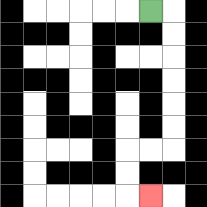{'start': '[6, 0]', 'end': '[6, 8]', 'path_directions': 'R,D,D,D,D,D,D,L,L,D,D,R', 'path_coordinates': '[[6, 0], [7, 0], [7, 1], [7, 2], [7, 3], [7, 4], [7, 5], [7, 6], [6, 6], [5, 6], [5, 7], [5, 8], [6, 8]]'}